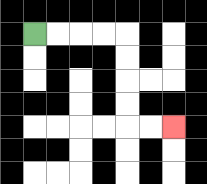{'start': '[1, 1]', 'end': '[7, 5]', 'path_directions': 'R,R,R,R,D,D,D,D,R,R', 'path_coordinates': '[[1, 1], [2, 1], [3, 1], [4, 1], [5, 1], [5, 2], [5, 3], [5, 4], [5, 5], [6, 5], [7, 5]]'}